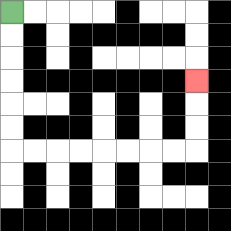{'start': '[0, 0]', 'end': '[8, 3]', 'path_directions': 'D,D,D,D,D,D,R,R,R,R,R,R,R,R,U,U,U', 'path_coordinates': '[[0, 0], [0, 1], [0, 2], [0, 3], [0, 4], [0, 5], [0, 6], [1, 6], [2, 6], [3, 6], [4, 6], [5, 6], [6, 6], [7, 6], [8, 6], [8, 5], [8, 4], [8, 3]]'}